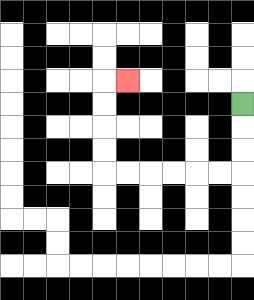{'start': '[10, 4]', 'end': '[5, 3]', 'path_directions': 'D,D,D,L,L,L,L,L,L,U,U,U,U,R', 'path_coordinates': '[[10, 4], [10, 5], [10, 6], [10, 7], [9, 7], [8, 7], [7, 7], [6, 7], [5, 7], [4, 7], [4, 6], [4, 5], [4, 4], [4, 3], [5, 3]]'}